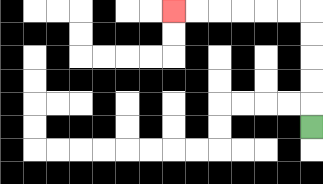{'start': '[13, 5]', 'end': '[7, 0]', 'path_directions': 'U,U,U,U,U,L,L,L,L,L,L', 'path_coordinates': '[[13, 5], [13, 4], [13, 3], [13, 2], [13, 1], [13, 0], [12, 0], [11, 0], [10, 0], [9, 0], [8, 0], [7, 0]]'}